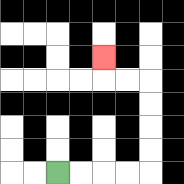{'start': '[2, 7]', 'end': '[4, 2]', 'path_directions': 'R,R,R,R,U,U,U,U,L,L,U', 'path_coordinates': '[[2, 7], [3, 7], [4, 7], [5, 7], [6, 7], [6, 6], [6, 5], [6, 4], [6, 3], [5, 3], [4, 3], [4, 2]]'}